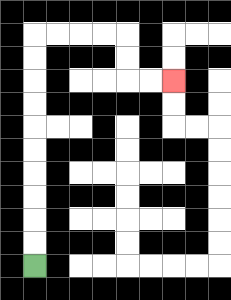{'start': '[1, 11]', 'end': '[7, 3]', 'path_directions': 'U,U,U,U,U,U,U,U,U,U,R,R,R,R,D,D,R,R', 'path_coordinates': '[[1, 11], [1, 10], [1, 9], [1, 8], [1, 7], [1, 6], [1, 5], [1, 4], [1, 3], [1, 2], [1, 1], [2, 1], [3, 1], [4, 1], [5, 1], [5, 2], [5, 3], [6, 3], [7, 3]]'}